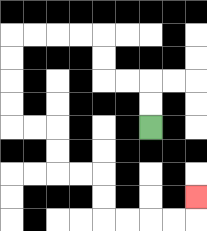{'start': '[6, 5]', 'end': '[8, 8]', 'path_directions': 'U,U,L,L,U,U,L,L,L,L,D,D,D,D,R,R,D,D,R,R,D,D,R,R,R,R,U', 'path_coordinates': '[[6, 5], [6, 4], [6, 3], [5, 3], [4, 3], [4, 2], [4, 1], [3, 1], [2, 1], [1, 1], [0, 1], [0, 2], [0, 3], [0, 4], [0, 5], [1, 5], [2, 5], [2, 6], [2, 7], [3, 7], [4, 7], [4, 8], [4, 9], [5, 9], [6, 9], [7, 9], [8, 9], [8, 8]]'}